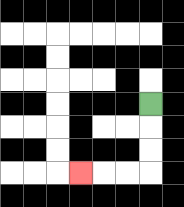{'start': '[6, 4]', 'end': '[3, 7]', 'path_directions': 'D,D,D,L,L,L', 'path_coordinates': '[[6, 4], [6, 5], [6, 6], [6, 7], [5, 7], [4, 7], [3, 7]]'}